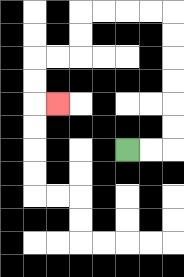{'start': '[5, 6]', 'end': '[2, 4]', 'path_directions': 'R,R,U,U,U,U,U,U,L,L,L,L,D,D,L,L,D,D,R', 'path_coordinates': '[[5, 6], [6, 6], [7, 6], [7, 5], [7, 4], [7, 3], [7, 2], [7, 1], [7, 0], [6, 0], [5, 0], [4, 0], [3, 0], [3, 1], [3, 2], [2, 2], [1, 2], [1, 3], [1, 4], [2, 4]]'}